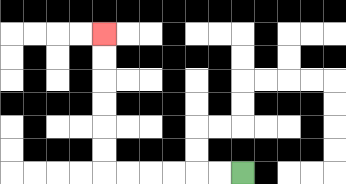{'start': '[10, 7]', 'end': '[4, 1]', 'path_directions': 'L,L,L,L,L,L,U,U,U,U,U,U', 'path_coordinates': '[[10, 7], [9, 7], [8, 7], [7, 7], [6, 7], [5, 7], [4, 7], [4, 6], [4, 5], [4, 4], [4, 3], [4, 2], [4, 1]]'}